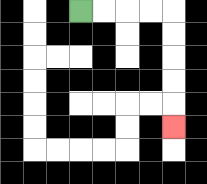{'start': '[3, 0]', 'end': '[7, 5]', 'path_directions': 'R,R,R,R,D,D,D,D,D', 'path_coordinates': '[[3, 0], [4, 0], [5, 0], [6, 0], [7, 0], [7, 1], [7, 2], [7, 3], [7, 4], [7, 5]]'}